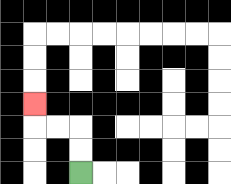{'start': '[3, 7]', 'end': '[1, 4]', 'path_directions': 'U,U,L,L,U', 'path_coordinates': '[[3, 7], [3, 6], [3, 5], [2, 5], [1, 5], [1, 4]]'}